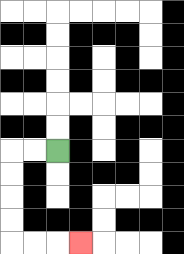{'start': '[2, 6]', 'end': '[3, 10]', 'path_directions': 'L,L,D,D,D,D,R,R,R', 'path_coordinates': '[[2, 6], [1, 6], [0, 6], [0, 7], [0, 8], [0, 9], [0, 10], [1, 10], [2, 10], [3, 10]]'}